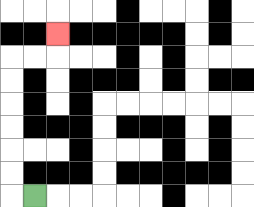{'start': '[1, 8]', 'end': '[2, 1]', 'path_directions': 'L,U,U,U,U,U,U,R,R,U', 'path_coordinates': '[[1, 8], [0, 8], [0, 7], [0, 6], [0, 5], [0, 4], [0, 3], [0, 2], [1, 2], [2, 2], [2, 1]]'}